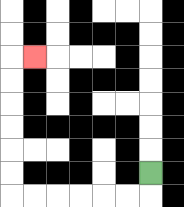{'start': '[6, 7]', 'end': '[1, 2]', 'path_directions': 'D,L,L,L,L,L,L,U,U,U,U,U,U,R', 'path_coordinates': '[[6, 7], [6, 8], [5, 8], [4, 8], [3, 8], [2, 8], [1, 8], [0, 8], [0, 7], [0, 6], [0, 5], [0, 4], [0, 3], [0, 2], [1, 2]]'}